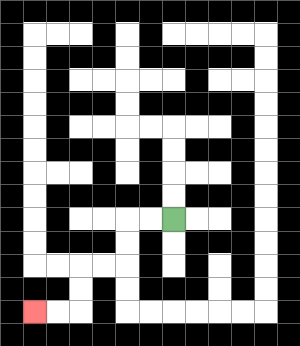{'start': '[7, 9]', 'end': '[1, 13]', 'path_directions': 'L,L,D,D,L,L,D,D,L,L', 'path_coordinates': '[[7, 9], [6, 9], [5, 9], [5, 10], [5, 11], [4, 11], [3, 11], [3, 12], [3, 13], [2, 13], [1, 13]]'}